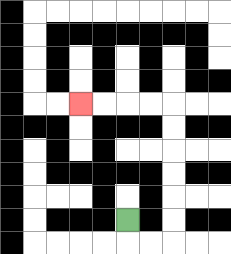{'start': '[5, 9]', 'end': '[3, 4]', 'path_directions': 'D,R,R,U,U,U,U,U,U,L,L,L,L', 'path_coordinates': '[[5, 9], [5, 10], [6, 10], [7, 10], [7, 9], [7, 8], [7, 7], [7, 6], [7, 5], [7, 4], [6, 4], [5, 4], [4, 4], [3, 4]]'}